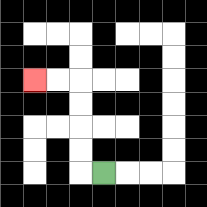{'start': '[4, 7]', 'end': '[1, 3]', 'path_directions': 'L,U,U,U,U,L,L', 'path_coordinates': '[[4, 7], [3, 7], [3, 6], [3, 5], [3, 4], [3, 3], [2, 3], [1, 3]]'}